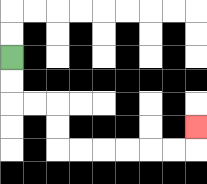{'start': '[0, 2]', 'end': '[8, 5]', 'path_directions': 'D,D,R,R,D,D,R,R,R,R,R,R,U', 'path_coordinates': '[[0, 2], [0, 3], [0, 4], [1, 4], [2, 4], [2, 5], [2, 6], [3, 6], [4, 6], [5, 6], [6, 6], [7, 6], [8, 6], [8, 5]]'}